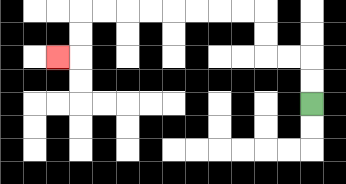{'start': '[13, 4]', 'end': '[2, 2]', 'path_directions': 'U,U,L,L,U,U,L,L,L,L,L,L,L,L,D,D,L', 'path_coordinates': '[[13, 4], [13, 3], [13, 2], [12, 2], [11, 2], [11, 1], [11, 0], [10, 0], [9, 0], [8, 0], [7, 0], [6, 0], [5, 0], [4, 0], [3, 0], [3, 1], [3, 2], [2, 2]]'}